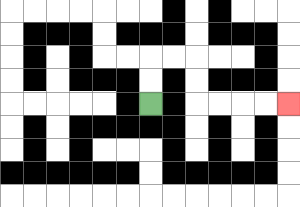{'start': '[6, 4]', 'end': '[12, 4]', 'path_directions': 'U,U,R,R,D,D,R,R,R,R', 'path_coordinates': '[[6, 4], [6, 3], [6, 2], [7, 2], [8, 2], [8, 3], [8, 4], [9, 4], [10, 4], [11, 4], [12, 4]]'}